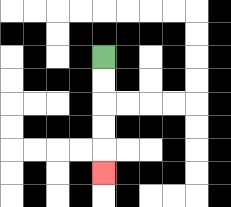{'start': '[4, 2]', 'end': '[4, 7]', 'path_directions': 'D,D,D,D,D', 'path_coordinates': '[[4, 2], [4, 3], [4, 4], [4, 5], [4, 6], [4, 7]]'}